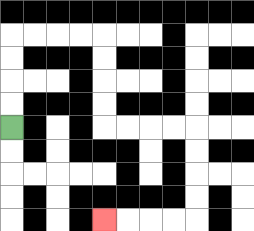{'start': '[0, 5]', 'end': '[4, 9]', 'path_directions': 'U,U,U,U,R,R,R,R,D,D,D,D,R,R,R,R,D,D,D,D,L,L,L,L', 'path_coordinates': '[[0, 5], [0, 4], [0, 3], [0, 2], [0, 1], [1, 1], [2, 1], [3, 1], [4, 1], [4, 2], [4, 3], [4, 4], [4, 5], [5, 5], [6, 5], [7, 5], [8, 5], [8, 6], [8, 7], [8, 8], [8, 9], [7, 9], [6, 9], [5, 9], [4, 9]]'}